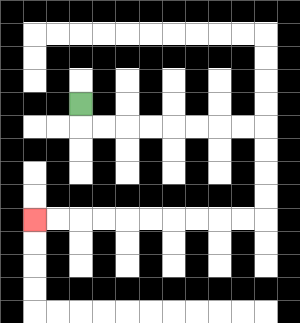{'start': '[3, 4]', 'end': '[1, 9]', 'path_directions': 'D,R,R,R,R,R,R,R,R,D,D,D,D,L,L,L,L,L,L,L,L,L,L', 'path_coordinates': '[[3, 4], [3, 5], [4, 5], [5, 5], [6, 5], [7, 5], [8, 5], [9, 5], [10, 5], [11, 5], [11, 6], [11, 7], [11, 8], [11, 9], [10, 9], [9, 9], [8, 9], [7, 9], [6, 9], [5, 9], [4, 9], [3, 9], [2, 9], [1, 9]]'}